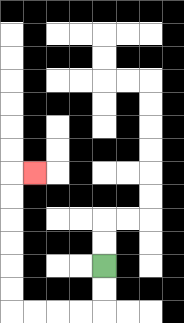{'start': '[4, 11]', 'end': '[1, 7]', 'path_directions': 'D,D,L,L,L,L,U,U,U,U,U,U,R', 'path_coordinates': '[[4, 11], [4, 12], [4, 13], [3, 13], [2, 13], [1, 13], [0, 13], [0, 12], [0, 11], [0, 10], [0, 9], [0, 8], [0, 7], [1, 7]]'}